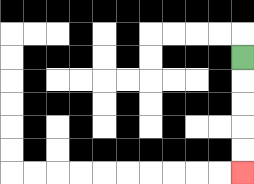{'start': '[10, 2]', 'end': '[10, 7]', 'path_directions': 'D,D,D,D,D', 'path_coordinates': '[[10, 2], [10, 3], [10, 4], [10, 5], [10, 6], [10, 7]]'}